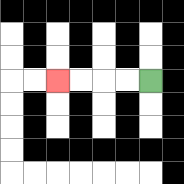{'start': '[6, 3]', 'end': '[2, 3]', 'path_directions': 'L,L,L,L', 'path_coordinates': '[[6, 3], [5, 3], [4, 3], [3, 3], [2, 3]]'}